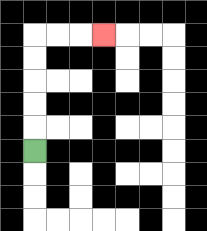{'start': '[1, 6]', 'end': '[4, 1]', 'path_directions': 'U,U,U,U,U,R,R,R', 'path_coordinates': '[[1, 6], [1, 5], [1, 4], [1, 3], [1, 2], [1, 1], [2, 1], [3, 1], [4, 1]]'}